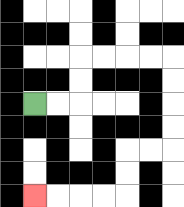{'start': '[1, 4]', 'end': '[1, 8]', 'path_directions': 'R,R,U,U,R,R,R,R,D,D,D,D,L,L,D,D,L,L,L,L', 'path_coordinates': '[[1, 4], [2, 4], [3, 4], [3, 3], [3, 2], [4, 2], [5, 2], [6, 2], [7, 2], [7, 3], [7, 4], [7, 5], [7, 6], [6, 6], [5, 6], [5, 7], [5, 8], [4, 8], [3, 8], [2, 8], [1, 8]]'}